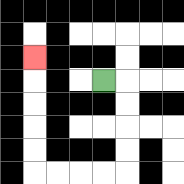{'start': '[4, 3]', 'end': '[1, 2]', 'path_directions': 'R,D,D,D,D,L,L,L,L,U,U,U,U,U', 'path_coordinates': '[[4, 3], [5, 3], [5, 4], [5, 5], [5, 6], [5, 7], [4, 7], [3, 7], [2, 7], [1, 7], [1, 6], [1, 5], [1, 4], [1, 3], [1, 2]]'}